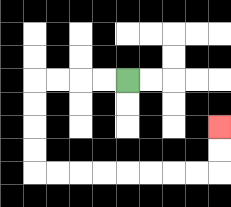{'start': '[5, 3]', 'end': '[9, 5]', 'path_directions': 'L,L,L,L,D,D,D,D,R,R,R,R,R,R,R,R,U,U', 'path_coordinates': '[[5, 3], [4, 3], [3, 3], [2, 3], [1, 3], [1, 4], [1, 5], [1, 6], [1, 7], [2, 7], [3, 7], [4, 7], [5, 7], [6, 7], [7, 7], [8, 7], [9, 7], [9, 6], [9, 5]]'}